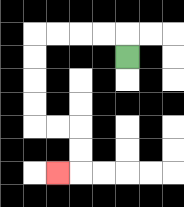{'start': '[5, 2]', 'end': '[2, 7]', 'path_directions': 'U,L,L,L,L,D,D,D,D,R,R,D,D,L', 'path_coordinates': '[[5, 2], [5, 1], [4, 1], [3, 1], [2, 1], [1, 1], [1, 2], [1, 3], [1, 4], [1, 5], [2, 5], [3, 5], [3, 6], [3, 7], [2, 7]]'}